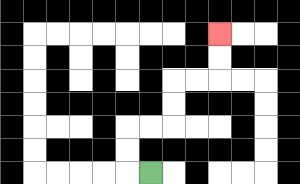{'start': '[6, 7]', 'end': '[9, 1]', 'path_directions': 'L,U,U,R,R,U,U,R,R,U,U', 'path_coordinates': '[[6, 7], [5, 7], [5, 6], [5, 5], [6, 5], [7, 5], [7, 4], [7, 3], [8, 3], [9, 3], [9, 2], [9, 1]]'}